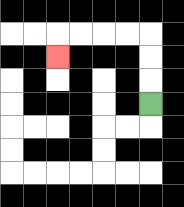{'start': '[6, 4]', 'end': '[2, 2]', 'path_directions': 'U,U,U,L,L,L,L,D', 'path_coordinates': '[[6, 4], [6, 3], [6, 2], [6, 1], [5, 1], [4, 1], [3, 1], [2, 1], [2, 2]]'}